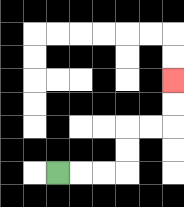{'start': '[2, 7]', 'end': '[7, 3]', 'path_directions': 'R,R,R,U,U,R,R,U,U', 'path_coordinates': '[[2, 7], [3, 7], [4, 7], [5, 7], [5, 6], [5, 5], [6, 5], [7, 5], [7, 4], [7, 3]]'}